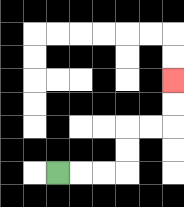{'start': '[2, 7]', 'end': '[7, 3]', 'path_directions': 'R,R,R,U,U,R,R,U,U', 'path_coordinates': '[[2, 7], [3, 7], [4, 7], [5, 7], [5, 6], [5, 5], [6, 5], [7, 5], [7, 4], [7, 3]]'}